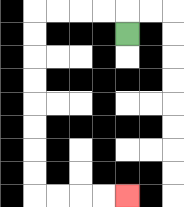{'start': '[5, 1]', 'end': '[5, 8]', 'path_directions': 'U,L,L,L,L,D,D,D,D,D,D,D,D,R,R,R,R', 'path_coordinates': '[[5, 1], [5, 0], [4, 0], [3, 0], [2, 0], [1, 0], [1, 1], [1, 2], [1, 3], [1, 4], [1, 5], [1, 6], [1, 7], [1, 8], [2, 8], [3, 8], [4, 8], [5, 8]]'}